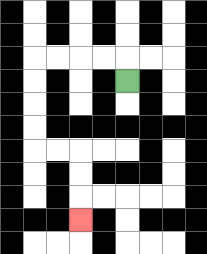{'start': '[5, 3]', 'end': '[3, 9]', 'path_directions': 'U,L,L,L,L,D,D,D,D,R,R,D,D,D', 'path_coordinates': '[[5, 3], [5, 2], [4, 2], [3, 2], [2, 2], [1, 2], [1, 3], [1, 4], [1, 5], [1, 6], [2, 6], [3, 6], [3, 7], [3, 8], [3, 9]]'}